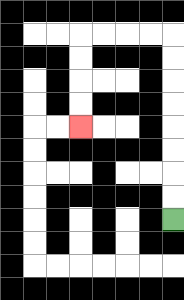{'start': '[7, 9]', 'end': '[3, 5]', 'path_directions': 'U,U,U,U,U,U,U,U,L,L,L,L,D,D,D,D', 'path_coordinates': '[[7, 9], [7, 8], [7, 7], [7, 6], [7, 5], [7, 4], [7, 3], [7, 2], [7, 1], [6, 1], [5, 1], [4, 1], [3, 1], [3, 2], [3, 3], [3, 4], [3, 5]]'}